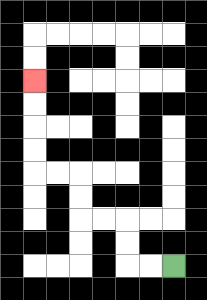{'start': '[7, 11]', 'end': '[1, 3]', 'path_directions': 'L,L,U,U,L,L,U,U,L,L,U,U,U,U', 'path_coordinates': '[[7, 11], [6, 11], [5, 11], [5, 10], [5, 9], [4, 9], [3, 9], [3, 8], [3, 7], [2, 7], [1, 7], [1, 6], [1, 5], [1, 4], [1, 3]]'}